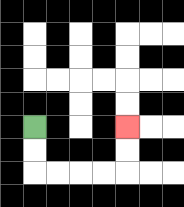{'start': '[1, 5]', 'end': '[5, 5]', 'path_directions': 'D,D,R,R,R,R,U,U', 'path_coordinates': '[[1, 5], [1, 6], [1, 7], [2, 7], [3, 7], [4, 7], [5, 7], [5, 6], [5, 5]]'}